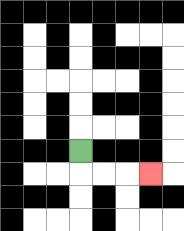{'start': '[3, 6]', 'end': '[6, 7]', 'path_directions': 'D,R,R,R', 'path_coordinates': '[[3, 6], [3, 7], [4, 7], [5, 7], [6, 7]]'}